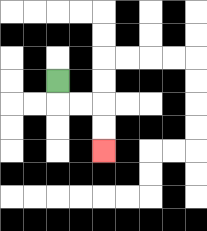{'start': '[2, 3]', 'end': '[4, 6]', 'path_directions': 'D,R,R,D,D', 'path_coordinates': '[[2, 3], [2, 4], [3, 4], [4, 4], [4, 5], [4, 6]]'}